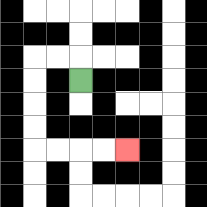{'start': '[3, 3]', 'end': '[5, 6]', 'path_directions': 'U,L,L,D,D,D,D,R,R,R,R', 'path_coordinates': '[[3, 3], [3, 2], [2, 2], [1, 2], [1, 3], [1, 4], [1, 5], [1, 6], [2, 6], [3, 6], [4, 6], [5, 6]]'}